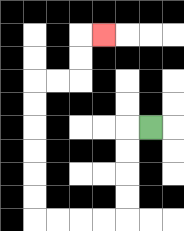{'start': '[6, 5]', 'end': '[4, 1]', 'path_directions': 'L,D,D,D,D,L,L,L,L,U,U,U,U,U,U,R,R,U,U,R', 'path_coordinates': '[[6, 5], [5, 5], [5, 6], [5, 7], [5, 8], [5, 9], [4, 9], [3, 9], [2, 9], [1, 9], [1, 8], [1, 7], [1, 6], [1, 5], [1, 4], [1, 3], [2, 3], [3, 3], [3, 2], [3, 1], [4, 1]]'}